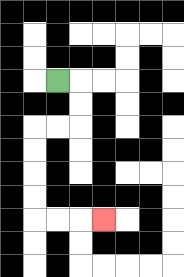{'start': '[2, 3]', 'end': '[4, 9]', 'path_directions': 'R,D,D,L,L,D,D,D,D,R,R,R', 'path_coordinates': '[[2, 3], [3, 3], [3, 4], [3, 5], [2, 5], [1, 5], [1, 6], [1, 7], [1, 8], [1, 9], [2, 9], [3, 9], [4, 9]]'}